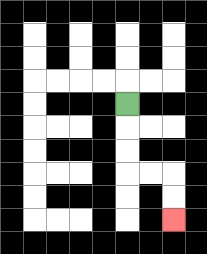{'start': '[5, 4]', 'end': '[7, 9]', 'path_directions': 'D,D,D,R,R,D,D', 'path_coordinates': '[[5, 4], [5, 5], [5, 6], [5, 7], [6, 7], [7, 7], [7, 8], [7, 9]]'}